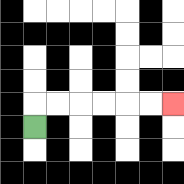{'start': '[1, 5]', 'end': '[7, 4]', 'path_directions': 'U,R,R,R,R,R,R', 'path_coordinates': '[[1, 5], [1, 4], [2, 4], [3, 4], [4, 4], [5, 4], [6, 4], [7, 4]]'}